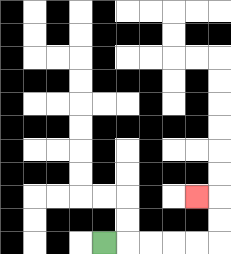{'start': '[4, 10]', 'end': '[8, 8]', 'path_directions': 'R,R,R,R,R,U,U,L', 'path_coordinates': '[[4, 10], [5, 10], [6, 10], [7, 10], [8, 10], [9, 10], [9, 9], [9, 8], [8, 8]]'}